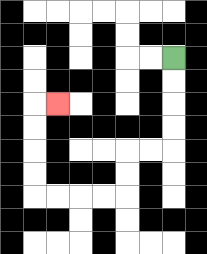{'start': '[7, 2]', 'end': '[2, 4]', 'path_directions': 'D,D,D,D,L,L,D,D,L,L,L,L,U,U,U,U,R', 'path_coordinates': '[[7, 2], [7, 3], [7, 4], [7, 5], [7, 6], [6, 6], [5, 6], [5, 7], [5, 8], [4, 8], [3, 8], [2, 8], [1, 8], [1, 7], [1, 6], [1, 5], [1, 4], [2, 4]]'}